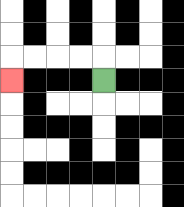{'start': '[4, 3]', 'end': '[0, 3]', 'path_directions': 'U,L,L,L,L,D', 'path_coordinates': '[[4, 3], [4, 2], [3, 2], [2, 2], [1, 2], [0, 2], [0, 3]]'}